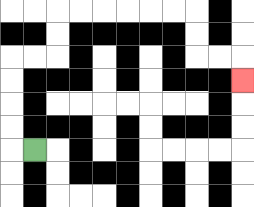{'start': '[1, 6]', 'end': '[10, 3]', 'path_directions': 'L,U,U,U,U,R,R,U,U,R,R,R,R,R,R,D,D,R,R,D', 'path_coordinates': '[[1, 6], [0, 6], [0, 5], [0, 4], [0, 3], [0, 2], [1, 2], [2, 2], [2, 1], [2, 0], [3, 0], [4, 0], [5, 0], [6, 0], [7, 0], [8, 0], [8, 1], [8, 2], [9, 2], [10, 2], [10, 3]]'}